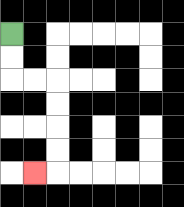{'start': '[0, 1]', 'end': '[1, 7]', 'path_directions': 'D,D,R,R,D,D,D,D,L', 'path_coordinates': '[[0, 1], [0, 2], [0, 3], [1, 3], [2, 3], [2, 4], [2, 5], [2, 6], [2, 7], [1, 7]]'}